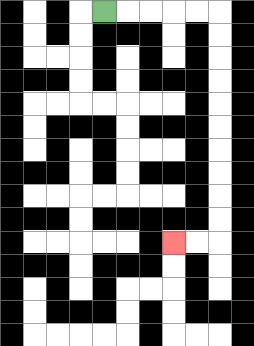{'start': '[4, 0]', 'end': '[7, 10]', 'path_directions': 'R,R,R,R,R,D,D,D,D,D,D,D,D,D,D,L,L', 'path_coordinates': '[[4, 0], [5, 0], [6, 0], [7, 0], [8, 0], [9, 0], [9, 1], [9, 2], [9, 3], [9, 4], [9, 5], [9, 6], [9, 7], [9, 8], [9, 9], [9, 10], [8, 10], [7, 10]]'}